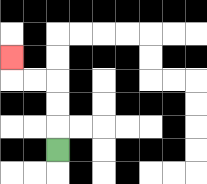{'start': '[2, 6]', 'end': '[0, 2]', 'path_directions': 'U,U,U,L,L,U', 'path_coordinates': '[[2, 6], [2, 5], [2, 4], [2, 3], [1, 3], [0, 3], [0, 2]]'}